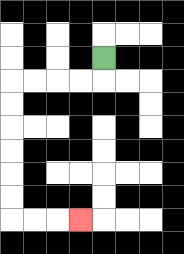{'start': '[4, 2]', 'end': '[3, 9]', 'path_directions': 'D,L,L,L,L,D,D,D,D,D,D,R,R,R', 'path_coordinates': '[[4, 2], [4, 3], [3, 3], [2, 3], [1, 3], [0, 3], [0, 4], [0, 5], [0, 6], [0, 7], [0, 8], [0, 9], [1, 9], [2, 9], [3, 9]]'}